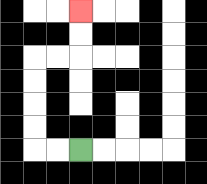{'start': '[3, 6]', 'end': '[3, 0]', 'path_directions': 'L,L,U,U,U,U,R,R,U,U', 'path_coordinates': '[[3, 6], [2, 6], [1, 6], [1, 5], [1, 4], [1, 3], [1, 2], [2, 2], [3, 2], [3, 1], [3, 0]]'}